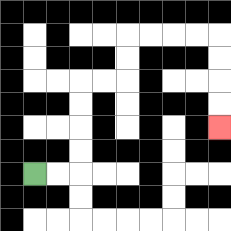{'start': '[1, 7]', 'end': '[9, 5]', 'path_directions': 'R,R,U,U,U,U,R,R,U,U,R,R,R,R,D,D,D,D', 'path_coordinates': '[[1, 7], [2, 7], [3, 7], [3, 6], [3, 5], [3, 4], [3, 3], [4, 3], [5, 3], [5, 2], [5, 1], [6, 1], [7, 1], [8, 1], [9, 1], [9, 2], [9, 3], [9, 4], [9, 5]]'}